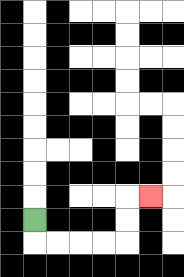{'start': '[1, 9]', 'end': '[6, 8]', 'path_directions': 'D,R,R,R,R,U,U,R', 'path_coordinates': '[[1, 9], [1, 10], [2, 10], [3, 10], [4, 10], [5, 10], [5, 9], [5, 8], [6, 8]]'}